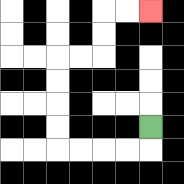{'start': '[6, 5]', 'end': '[6, 0]', 'path_directions': 'D,L,L,L,L,U,U,U,U,R,R,U,U,R,R', 'path_coordinates': '[[6, 5], [6, 6], [5, 6], [4, 6], [3, 6], [2, 6], [2, 5], [2, 4], [2, 3], [2, 2], [3, 2], [4, 2], [4, 1], [4, 0], [5, 0], [6, 0]]'}